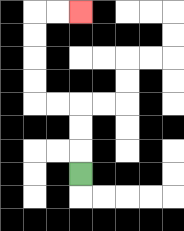{'start': '[3, 7]', 'end': '[3, 0]', 'path_directions': 'U,U,U,L,L,U,U,U,U,R,R', 'path_coordinates': '[[3, 7], [3, 6], [3, 5], [3, 4], [2, 4], [1, 4], [1, 3], [1, 2], [1, 1], [1, 0], [2, 0], [3, 0]]'}